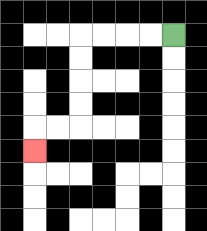{'start': '[7, 1]', 'end': '[1, 6]', 'path_directions': 'L,L,L,L,D,D,D,D,L,L,D', 'path_coordinates': '[[7, 1], [6, 1], [5, 1], [4, 1], [3, 1], [3, 2], [3, 3], [3, 4], [3, 5], [2, 5], [1, 5], [1, 6]]'}